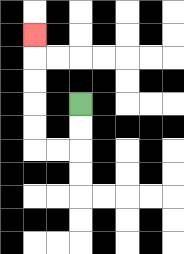{'start': '[3, 4]', 'end': '[1, 1]', 'path_directions': 'D,D,L,L,U,U,U,U,U', 'path_coordinates': '[[3, 4], [3, 5], [3, 6], [2, 6], [1, 6], [1, 5], [1, 4], [1, 3], [1, 2], [1, 1]]'}